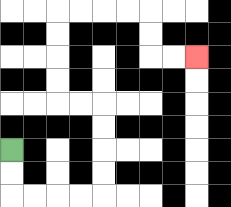{'start': '[0, 6]', 'end': '[8, 2]', 'path_directions': 'D,D,R,R,R,R,U,U,U,U,L,L,U,U,U,U,R,R,R,R,D,D,R,R', 'path_coordinates': '[[0, 6], [0, 7], [0, 8], [1, 8], [2, 8], [3, 8], [4, 8], [4, 7], [4, 6], [4, 5], [4, 4], [3, 4], [2, 4], [2, 3], [2, 2], [2, 1], [2, 0], [3, 0], [4, 0], [5, 0], [6, 0], [6, 1], [6, 2], [7, 2], [8, 2]]'}